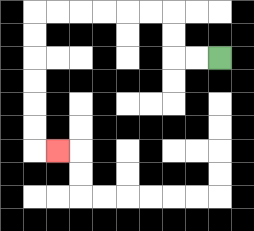{'start': '[9, 2]', 'end': '[2, 6]', 'path_directions': 'L,L,U,U,L,L,L,L,L,L,D,D,D,D,D,D,R', 'path_coordinates': '[[9, 2], [8, 2], [7, 2], [7, 1], [7, 0], [6, 0], [5, 0], [4, 0], [3, 0], [2, 0], [1, 0], [1, 1], [1, 2], [1, 3], [1, 4], [1, 5], [1, 6], [2, 6]]'}